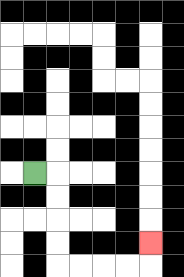{'start': '[1, 7]', 'end': '[6, 10]', 'path_directions': 'R,D,D,D,D,R,R,R,R,U', 'path_coordinates': '[[1, 7], [2, 7], [2, 8], [2, 9], [2, 10], [2, 11], [3, 11], [4, 11], [5, 11], [6, 11], [6, 10]]'}